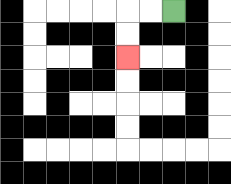{'start': '[7, 0]', 'end': '[5, 2]', 'path_directions': 'L,L,D,D', 'path_coordinates': '[[7, 0], [6, 0], [5, 0], [5, 1], [5, 2]]'}